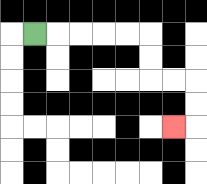{'start': '[1, 1]', 'end': '[7, 5]', 'path_directions': 'R,R,R,R,R,D,D,R,R,D,D,L', 'path_coordinates': '[[1, 1], [2, 1], [3, 1], [4, 1], [5, 1], [6, 1], [6, 2], [6, 3], [7, 3], [8, 3], [8, 4], [8, 5], [7, 5]]'}